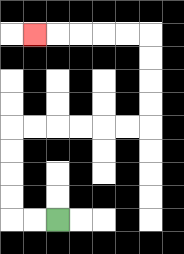{'start': '[2, 9]', 'end': '[1, 1]', 'path_directions': 'L,L,U,U,U,U,R,R,R,R,R,R,U,U,U,U,L,L,L,L,L', 'path_coordinates': '[[2, 9], [1, 9], [0, 9], [0, 8], [0, 7], [0, 6], [0, 5], [1, 5], [2, 5], [3, 5], [4, 5], [5, 5], [6, 5], [6, 4], [6, 3], [6, 2], [6, 1], [5, 1], [4, 1], [3, 1], [2, 1], [1, 1]]'}